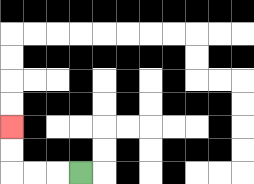{'start': '[3, 7]', 'end': '[0, 5]', 'path_directions': 'L,L,L,U,U', 'path_coordinates': '[[3, 7], [2, 7], [1, 7], [0, 7], [0, 6], [0, 5]]'}